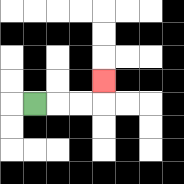{'start': '[1, 4]', 'end': '[4, 3]', 'path_directions': 'R,R,R,U', 'path_coordinates': '[[1, 4], [2, 4], [3, 4], [4, 4], [4, 3]]'}